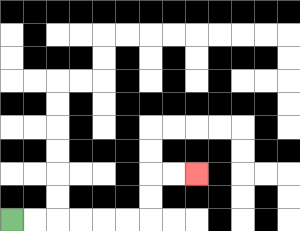{'start': '[0, 9]', 'end': '[8, 7]', 'path_directions': 'R,R,R,R,R,R,U,U,R,R', 'path_coordinates': '[[0, 9], [1, 9], [2, 9], [3, 9], [4, 9], [5, 9], [6, 9], [6, 8], [6, 7], [7, 7], [8, 7]]'}